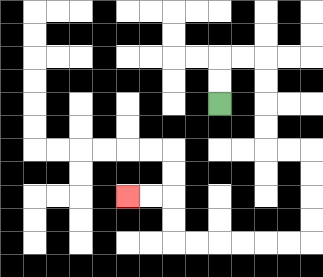{'start': '[9, 4]', 'end': '[5, 8]', 'path_directions': 'U,U,R,R,D,D,D,D,R,R,D,D,D,D,L,L,L,L,L,L,U,U,L,L', 'path_coordinates': '[[9, 4], [9, 3], [9, 2], [10, 2], [11, 2], [11, 3], [11, 4], [11, 5], [11, 6], [12, 6], [13, 6], [13, 7], [13, 8], [13, 9], [13, 10], [12, 10], [11, 10], [10, 10], [9, 10], [8, 10], [7, 10], [7, 9], [7, 8], [6, 8], [5, 8]]'}